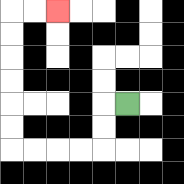{'start': '[5, 4]', 'end': '[2, 0]', 'path_directions': 'L,D,D,L,L,L,L,U,U,U,U,U,U,R,R', 'path_coordinates': '[[5, 4], [4, 4], [4, 5], [4, 6], [3, 6], [2, 6], [1, 6], [0, 6], [0, 5], [0, 4], [0, 3], [0, 2], [0, 1], [0, 0], [1, 0], [2, 0]]'}